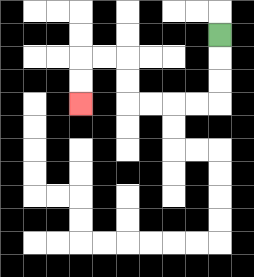{'start': '[9, 1]', 'end': '[3, 4]', 'path_directions': 'D,D,D,L,L,L,L,U,U,L,L,D,D', 'path_coordinates': '[[9, 1], [9, 2], [9, 3], [9, 4], [8, 4], [7, 4], [6, 4], [5, 4], [5, 3], [5, 2], [4, 2], [3, 2], [3, 3], [3, 4]]'}